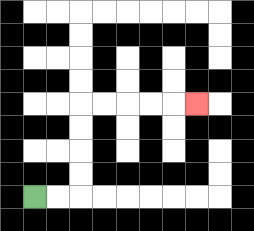{'start': '[1, 8]', 'end': '[8, 4]', 'path_directions': 'R,R,U,U,U,U,R,R,R,R,R', 'path_coordinates': '[[1, 8], [2, 8], [3, 8], [3, 7], [3, 6], [3, 5], [3, 4], [4, 4], [5, 4], [6, 4], [7, 4], [8, 4]]'}